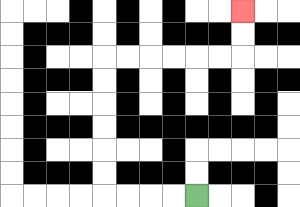{'start': '[8, 8]', 'end': '[10, 0]', 'path_directions': 'L,L,L,L,U,U,U,U,U,U,R,R,R,R,R,R,U,U', 'path_coordinates': '[[8, 8], [7, 8], [6, 8], [5, 8], [4, 8], [4, 7], [4, 6], [4, 5], [4, 4], [4, 3], [4, 2], [5, 2], [6, 2], [7, 2], [8, 2], [9, 2], [10, 2], [10, 1], [10, 0]]'}